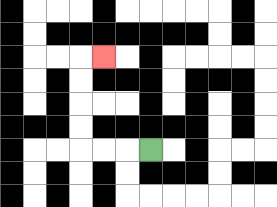{'start': '[6, 6]', 'end': '[4, 2]', 'path_directions': 'L,L,L,U,U,U,U,R', 'path_coordinates': '[[6, 6], [5, 6], [4, 6], [3, 6], [3, 5], [3, 4], [3, 3], [3, 2], [4, 2]]'}